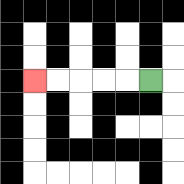{'start': '[6, 3]', 'end': '[1, 3]', 'path_directions': 'L,L,L,L,L', 'path_coordinates': '[[6, 3], [5, 3], [4, 3], [3, 3], [2, 3], [1, 3]]'}